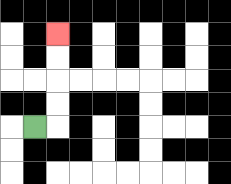{'start': '[1, 5]', 'end': '[2, 1]', 'path_directions': 'R,U,U,U,U', 'path_coordinates': '[[1, 5], [2, 5], [2, 4], [2, 3], [2, 2], [2, 1]]'}